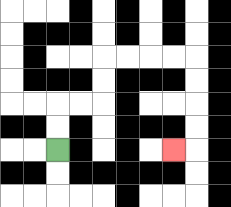{'start': '[2, 6]', 'end': '[7, 6]', 'path_directions': 'U,U,R,R,U,U,R,R,R,R,D,D,D,D,L', 'path_coordinates': '[[2, 6], [2, 5], [2, 4], [3, 4], [4, 4], [4, 3], [4, 2], [5, 2], [6, 2], [7, 2], [8, 2], [8, 3], [8, 4], [8, 5], [8, 6], [7, 6]]'}